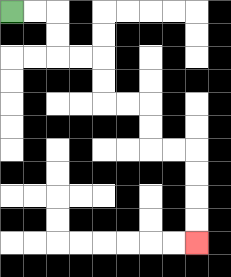{'start': '[0, 0]', 'end': '[8, 10]', 'path_directions': 'R,R,D,D,R,R,D,D,R,R,D,D,R,R,D,D,D,D', 'path_coordinates': '[[0, 0], [1, 0], [2, 0], [2, 1], [2, 2], [3, 2], [4, 2], [4, 3], [4, 4], [5, 4], [6, 4], [6, 5], [6, 6], [7, 6], [8, 6], [8, 7], [8, 8], [8, 9], [8, 10]]'}